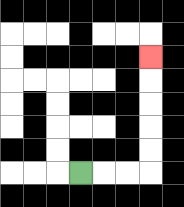{'start': '[3, 7]', 'end': '[6, 2]', 'path_directions': 'R,R,R,U,U,U,U,U', 'path_coordinates': '[[3, 7], [4, 7], [5, 7], [6, 7], [6, 6], [6, 5], [6, 4], [6, 3], [6, 2]]'}